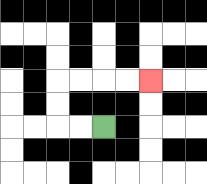{'start': '[4, 5]', 'end': '[6, 3]', 'path_directions': 'L,L,U,U,R,R,R,R', 'path_coordinates': '[[4, 5], [3, 5], [2, 5], [2, 4], [2, 3], [3, 3], [4, 3], [5, 3], [6, 3]]'}